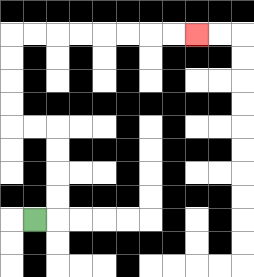{'start': '[1, 9]', 'end': '[8, 1]', 'path_directions': 'R,U,U,U,U,L,L,U,U,U,U,R,R,R,R,R,R,R,R', 'path_coordinates': '[[1, 9], [2, 9], [2, 8], [2, 7], [2, 6], [2, 5], [1, 5], [0, 5], [0, 4], [0, 3], [0, 2], [0, 1], [1, 1], [2, 1], [3, 1], [4, 1], [5, 1], [6, 1], [7, 1], [8, 1]]'}